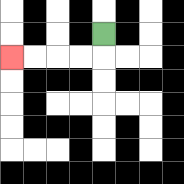{'start': '[4, 1]', 'end': '[0, 2]', 'path_directions': 'D,L,L,L,L', 'path_coordinates': '[[4, 1], [4, 2], [3, 2], [2, 2], [1, 2], [0, 2]]'}